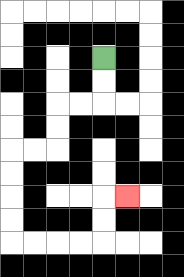{'start': '[4, 2]', 'end': '[5, 8]', 'path_directions': 'D,D,L,L,D,D,L,L,D,D,D,D,R,R,R,R,U,U,R', 'path_coordinates': '[[4, 2], [4, 3], [4, 4], [3, 4], [2, 4], [2, 5], [2, 6], [1, 6], [0, 6], [0, 7], [0, 8], [0, 9], [0, 10], [1, 10], [2, 10], [3, 10], [4, 10], [4, 9], [4, 8], [5, 8]]'}